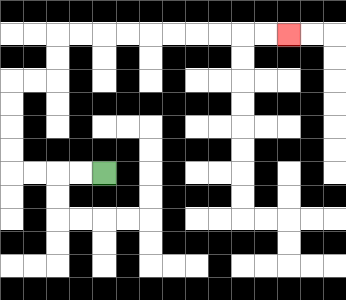{'start': '[4, 7]', 'end': '[12, 1]', 'path_directions': 'L,L,L,L,U,U,U,U,R,R,U,U,R,R,R,R,R,R,R,R,R,R', 'path_coordinates': '[[4, 7], [3, 7], [2, 7], [1, 7], [0, 7], [0, 6], [0, 5], [0, 4], [0, 3], [1, 3], [2, 3], [2, 2], [2, 1], [3, 1], [4, 1], [5, 1], [6, 1], [7, 1], [8, 1], [9, 1], [10, 1], [11, 1], [12, 1]]'}